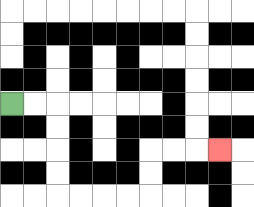{'start': '[0, 4]', 'end': '[9, 6]', 'path_directions': 'R,R,D,D,D,D,R,R,R,R,U,U,R,R,R', 'path_coordinates': '[[0, 4], [1, 4], [2, 4], [2, 5], [2, 6], [2, 7], [2, 8], [3, 8], [4, 8], [5, 8], [6, 8], [6, 7], [6, 6], [7, 6], [8, 6], [9, 6]]'}